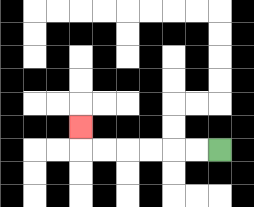{'start': '[9, 6]', 'end': '[3, 5]', 'path_directions': 'L,L,L,L,L,L,U', 'path_coordinates': '[[9, 6], [8, 6], [7, 6], [6, 6], [5, 6], [4, 6], [3, 6], [3, 5]]'}